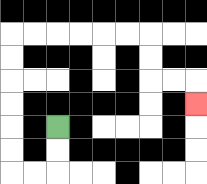{'start': '[2, 5]', 'end': '[8, 4]', 'path_directions': 'D,D,L,L,U,U,U,U,U,U,R,R,R,R,R,R,D,D,R,R,D', 'path_coordinates': '[[2, 5], [2, 6], [2, 7], [1, 7], [0, 7], [0, 6], [0, 5], [0, 4], [0, 3], [0, 2], [0, 1], [1, 1], [2, 1], [3, 1], [4, 1], [5, 1], [6, 1], [6, 2], [6, 3], [7, 3], [8, 3], [8, 4]]'}